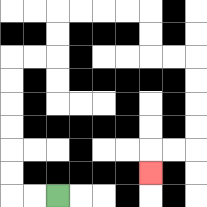{'start': '[2, 8]', 'end': '[6, 7]', 'path_directions': 'L,L,U,U,U,U,U,U,R,R,U,U,R,R,R,R,D,D,R,R,D,D,D,D,L,L,D', 'path_coordinates': '[[2, 8], [1, 8], [0, 8], [0, 7], [0, 6], [0, 5], [0, 4], [0, 3], [0, 2], [1, 2], [2, 2], [2, 1], [2, 0], [3, 0], [4, 0], [5, 0], [6, 0], [6, 1], [6, 2], [7, 2], [8, 2], [8, 3], [8, 4], [8, 5], [8, 6], [7, 6], [6, 6], [6, 7]]'}